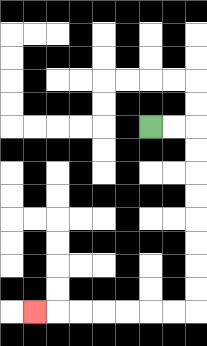{'start': '[6, 5]', 'end': '[1, 13]', 'path_directions': 'R,R,D,D,D,D,D,D,D,D,L,L,L,L,L,L,L', 'path_coordinates': '[[6, 5], [7, 5], [8, 5], [8, 6], [8, 7], [8, 8], [8, 9], [8, 10], [8, 11], [8, 12], [8, 13], [7, 13], [6, 13], [5, 13], [4, 13], [3, 13], [2, 13], [1, 13]]'}